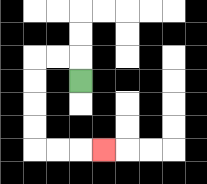{'start': '[3, 3]', 'end': '[4, 6]', 'path_directions': 'U,L,L,D,D,D,D,R,R,R', 'path_coordinates': '[[3, 3], [3, 2], [2, 2], [1, 2], [1, 3], [1, 4], [1, 5], [1, 6], [2, 6], [3, 6], [4, 6]]'}